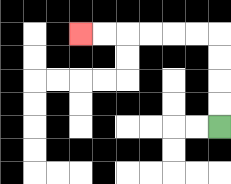{'start': '[9, 5]', 'end': '[3, 1]', 'path_directions': 'U,U,U,U,L,L,L,L,L,L', 'path_coordinates': '[[9, 5], [9, 4], [9, 3], [9, 2], [9, 1], [8, 1], [7, 1], [6, 1], [5, 1], [4, 1], [3, 1]]'}